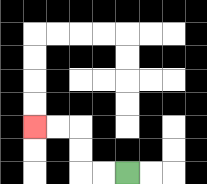{'start': '[5, 7]', 'end': '[1, 5]', 'path_directions': 'L,L,U,U,L,L', 'path_coordinates': '[[5, 7], [4, 7], [3, 7], [3, 6], [3, 5], [2, 5], [1, 5]]'}